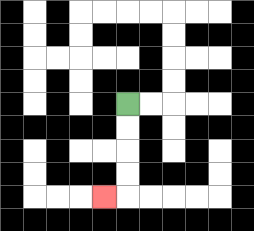{'start': '[5, 4]', 'end': '[4, 8]', 'path_directions': 'D,D,D,D,L', 'path_coordinates': '[[5, 4], [5, 5], [5, 6], [5, 7], [5, 8], [4, 8]]'}